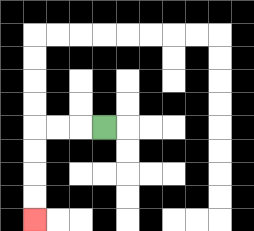{'start': '[4, 5]', 'end': '[1, 9]', 'path_directions': 'L,L,L,D,D,D,D', 'path_coordinates': '[[4, 5], [3, 5], [2, 5], [1, 5], [1, 6], [1, 7], [1, 8], [1, 9]]'}